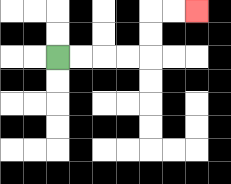{'start': '[2, 2]', 'end': '[8, 0]', 'path_directions': 'R,R,R,R,U,U,R,R', 'path_coordinates': '[[2, 2], [3, 2], [4, 2], [5, 2], [6, 2], [6, 1], [6, 0], [7, 0], [8, 0]]'}